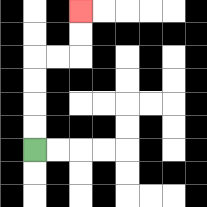{'start': '[1, 6]', 'end': '[3, 0]', 'path_directions': 'U,U,U,U,R,R,U,U', 'path_coordinates': '[[1, 6], [1, 5], [1, 4], [1, 3], [1, 2], [2, 2], [3, 2], [3, 1], [3, 0]]'}